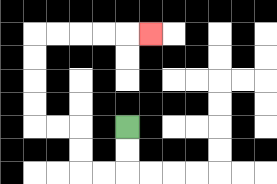{'start': '[5, 5]', 'end': '[6, 1]', 'path_directions': 'D,D,L,L,U,U,L,L,U,U,U,U,R,R,R,R,R', 'path_coordinates': '[[5, 5], [5, 6], [5, 7], [4, 7], [3, 7], [3, 6], [3, 5], [2, 5], [1, 5], [1, 4], [1, 3], [1, 2], [1, 1], [2, 1], [3, 1], [4, 1], [5, 1], [6, 1]]'}